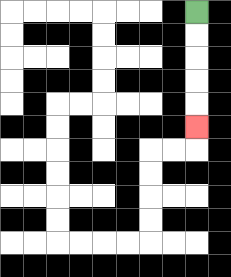{'start': '[8, 0]', 'end': '[8, 5]', 'path_directions': 'D,D,D,D,D', 'path_coordinates': '[[8, 0], [8, 1], [8, 2], [8, 3], [8, 4], [8, 5]]'}